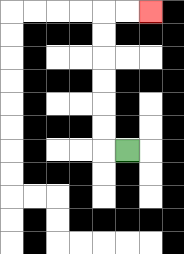{'start': '[5, 6]', 'end': '[6, 0]', 'path_directions': 'L,U,U,U,U,U,U,R,R', 'path_coordinates': '[[5, 6], [4, 6], [4, 5], [4, 4], [4, 3], [4, 2], [4, 1], [4, 0], [5, 0], [6, 0]]'}